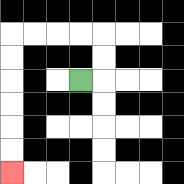{'start': '[3, 3]', 'end': '[0, 7]', 'path_directions': 'R,U,U,L,L,L,L,D,D,D,D,D,D', 'path_coordinates': '[[3, 3], [4, 3], [4, 2], [4, 1], [3, 1], [2, 1], [1, 1], [0, 1], [0, 2], [0, 3], [0, 4], [0, 5], [0, 6], [0, 7]]'}